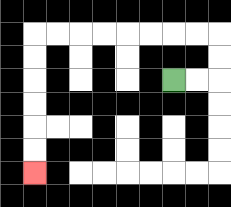{'start': '[7, 3]', 'end': '[1, 7]', 'path_directions': 'R,R,U,U,L,L,L,L,L,L,L,L,D,D,D,D,D,D', 'path_coordinates': '[[7, 3], [8, 3], [9, 3], [9, 2], [9, 1], [8, 1], [7, 1], [6, 1], [5, 1], [4, 1], [3, 1], [2, 1], [1, 1], [1, 2], [1, 3], [1, 4], [1, 5], [1, 6], [1, 7]]'}